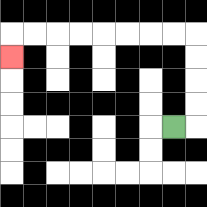{'start': '[7, 5]', 'end': '[0, 2]', 'path_directions': 'R,U,U,U,U,L,L,L,L,L,L,L,L,D', 'path_coordinates': '[[7, 5], [8, 5], [8, 4], [8, 3], [8, 2], [8, 1], [7, 1], [6, 1], [5, 1], [4, 1], [3, 1], [2, 1], [1, 1], [0, 1], [0, 2]]'}